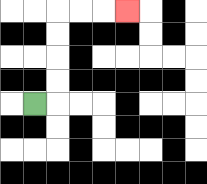{'start': '[1, 4]', 'end': '[5, 0]', 'path_directions': 'R,U,U,U,U,R,R,R', 'path_coordinates': '[[1, 4], [2, 4], [2, 3], [2, 2], [2, 1], [2, 0], [3, 0], [4, 0], [5, 0]]'}